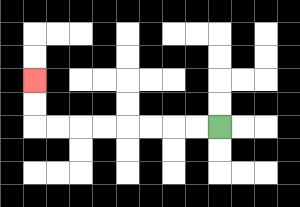{'start': '[9, 5]', 'end': '[1, 3]', 'path_directions': 'L,L,L,L,L,L,L,L,U,U', 'path_coordinates': '[[9, 5], [8, 5], [7, 5], [6, 5], [5, 5], [4, 5], [3, 5], [2, 5], [1, 5], [1, 4], [1, 3]]'}